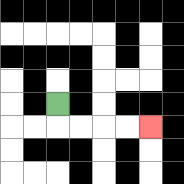{'start': '[2, 4]', 'end': '[6, 5]', 'path_directions': 'D,R,R,R,R', 'path_coordinates': '[[2, 4], [2, 5], [3, 5], [4, 5], [5, 5], [6, 5]]'}